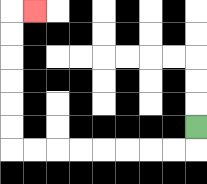{'start': '[8, 5]', 'end': '[1, 0]', 'path_directions': 'D,L,L,L,L,L,L,L,L,U,U,U,U,U,U,R', 'path_coordinates': '[[8, 5], [8, 6], [7, 6], [6, 6], [5, 6], [4, 6], [3, 6], [2, 6], [1, 6], [0, 6], [0, 5], [0, 4], [0, 3], [0, 2], [0, 1], [0, 0], [1, 0]]'}